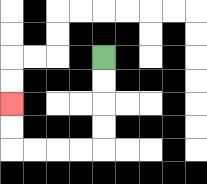{'start': '[4, 2]', 'end': '[0, 4]', 'path_directions': 'D,D,D,D,L,L,L,L,U,U', 'path_coordinates': '[[4, 2], [4, 3], [4, 4], [4, 5], [4, 6], [3, 6], [2, 6], [1, 6], [0, 6], [0, 5], [0, 4]]'}